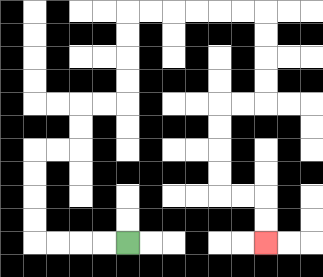{'start': '[5, 10]', 'end': '[11, 10]', 'path_directions': 'L,L,L,L,U,U,U,U,R,R,U,U,R,R,U,U,U,U,R,R,R,R,R,R,D,D,D,D,L,L,D,D,D,D,R,R,D,D', 'path_coordinates': '[[5, 10], [4, 10], [3, 10], [2, 10], [1, 10], [1, 9], [1, 8], [1, 7], [1, 6], [2, 6], [3, 6], [3, 5], [3, 4], [4, 4], [5, 4], [5, 3], [5, 2], [5, 1], [5, 0], [6, 0], [7, 0], [8, 0], [9, 0], [10, 0], [11, 0], [11, 1], [11, 2], [11, 3], [11, 4], [10, 4], [9, 4], [9, 5], [9, 6], [9, 7], [9, 8], [10, 8], [11, 8], [11, 9], [11, 10]]'}